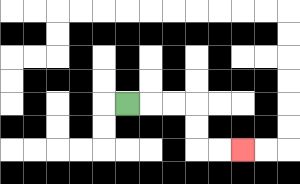{'start': '[5, 4]', 'end': '[10, 6]', 'path_directions': 'R,R,R,D,D,R,R', 'path_coordinates': '[[5, 4], [6, 4], [7, 4], [8, 4], [8, 5], [8, 6], [9, 6], [10, 6]]'}